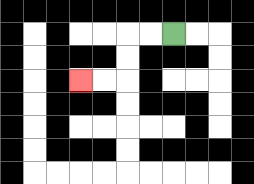{'start': '[7, 1]', 'end': '[3, 3]', 'path_directions': 'L,L,D,D,L,L', 'path_coordinates': '[[7, 1], [6, 1], [5, 1], [5, 2], [5, 3], [4, 3], [3, 3]]'}